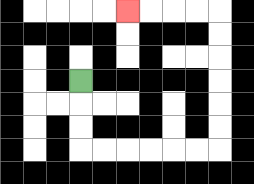{'start': '[3, 3]', 'end': '[5, 0]', 'path_directions': 'D,D,D,R,R,R,R,R,R,U,U,U,U,U,U,L,L,L,L', 'path_coordinates': '[[3, 3], [3, 4], [3, 5], [3, 6], [4, 6], [5, 6], [6, 6], [7, 6], [8, 6], [9, 6], [9, 5], [9, 4], [9, 3], [9, 2], [9, 1], [9, 0], [8, 0], [7, 0], [6, 0], [5, 0]]'}